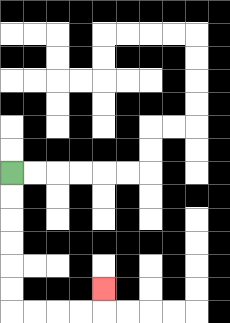{'start': '[0, 7]', 'end': '[4, 12]', 'path_directions': 'D,D,D,D,D,D,R,R,R,R,U', 'path_coordinates': '[[0, 7], [0, 8], [0, 9], [0, 10], [0, 11], [0, 12], [0, 13], [1, 13], [2, 13], [3, 13], [4, 13], [4, 12]]'}